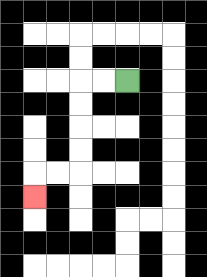{'start': '[5, 3]', 'end': '[1, 8]', 'path_directions': 'L,L,D,D,D,D,L,L,D', 'path_coordinates': '[[5, 3], [4, 3], [3, 3], [3, 4], [3, 5], [3, 6], [3, 7], [2, 7], [1, 7], [1, 8]]'}